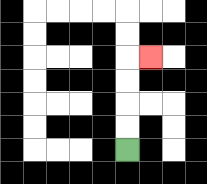{'start': '[5, 6]', 'end': '[6, 2]', 'path_directions': 'U,U,U,U,R', 'path_coordinates': '[[5, 6], [5, 5], [5, 4], [5, 3], [5, 2], [6, 2]]'}